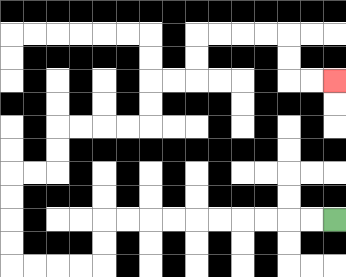{'start': '[14, 9]', 'end': '[14, 3]', 'path_directions': 'L,L,L,L,L,L,L,L,L,L,D,D,L,L,L,L,U,U,U,U,R,R,U,U,R,R,R,R,U,U,R,R,U,U,R,R,R,R,D,D,R,R', 'path_coordinates': '[[14, 9], [13, 9], [12, 9], [11, 9], [10, 9], [9, 9], [8, 9], [7, 9], [6, 9], [5, 9], [4, 9], [4, 10], [4, 11], [3, 11], [2, 11], [1, 11], [0, 11], [0, 10], [0, 9], [0, 8], [0, 7], [1, 7], [2, 7], [2, 6], [2, 5], [3, 5], [4, 5], [5, 5], [6, 5], [6, 4], [6, 3], [7, 3], [8, 3], [8, 2], [8, 1], [9, 1], [10, 1], [11, 1], [12, 1], [12, 2], [12, 3], [13, 3], [14, 3]]'}